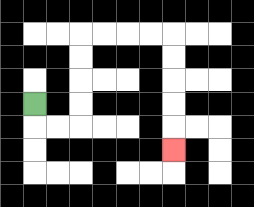{'start': '[1, 4]', 'end': '[7, 6]', 'path_directions': 'D,R,R,U,U,U,U,R,R,R,R,D,D,D,D,D', 'path_coordinates': '[[1, 4], [1, 5], [2, 5], [3, 5], [3, 4], [3, 3], [3, 2], [3, 1], [4, 1], [5, 1], [6, 1], [7, 1], [7, 2], [7, 3], [7, 4], [7, 5], [7, 6]]'}